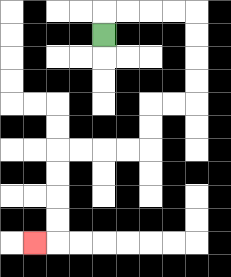{'start': '[4, 1]', 'end': '[1, 10]', 'path_directions': 'U,R,R,R,R,D,D,D,D,L,L,D,D,L,L,L,L,D,D,D,D,L', 'path_coordinates': '[[4, 1], [4, 0], [5, 0], [6, 0], [7, 0], [8, 0], [8, 1], [8, 2], [8, 3], [8, 4], [7, 4], [6, 4], [6, 5], [6, 6], [5, 6], [4, 6], [3, 6], [2, 6], [2, 7], [2, 8], [2, 9], [2, 10], [1, 10]]'}